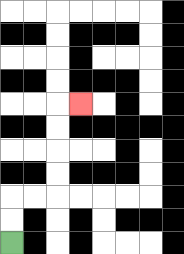{'start': '[0, 10]', 'end': '[3, 4]', 'path_directions': 'U,U,R,R,U,U,U,U,R', 'path_coordinates': '[[0, 10], [0, 9], [0, 8], [1, 8], [2, 8], [2, 7], [2, 6], [2, 5], [2, 4], [3, 4]]'}